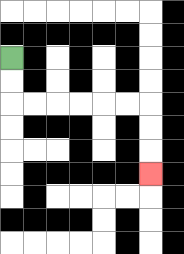{'start': '[0, 2]', 'end': '[6, 7]', 'path_directions': 'D,D,R,R,R,R,R,R,D,D,D', 'path_coordinates': '[[0, 2], [0, 3], [0, 4], [1, 4], [2, 4], [3, 4], [4, 4], [5, 4], [6, 4], [6, 5], [6, 6], [6, 7]]'}